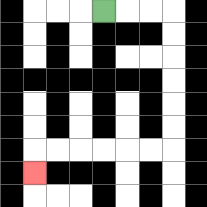{'start': '[4, 0]', 'end': '[1, 7]', 'path_directions': 'R,R,R,D,D,D,D,D,D,L,L,L,L,L,L,D', 'path_coordinates': '[[4, 0], [5, 0], [6, 0], [7, 0], [7, 1], [7, 2], [7, 3], [7, 4], [7, 5], [7, 6], [6, 6], [5, 6], [4, 6], [3, 6], [2, 6], [1, 6], [1, 7]]'}